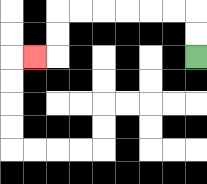{'start': '[8, 2]', 'end': '[1, 2]', 'path_directions': 'U,U,L,L,L,L,L,L,D,D,L', 'path_coordinates': '[[8, 2], [8, 1], [8, 0], [7, 0], [6, 0], [5, 0], [4, 0], [3, 0], [2, 0], [2, 1], [2, 2], [1, 2]]'}